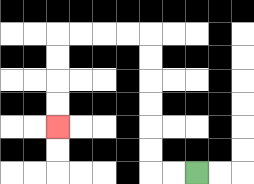{'start': '[8, 7]', 'end': '[2, 5]', 'path_directions': 'L,L,U,U,U,U,U,U,L,L,L,L,D,D,D,D', 'path_coordinates': '[[8, 7], [7, 7], [6, 7], [6, 6], [6, 5], [6, 4], [6, 3], [6, 2], [6, 1], [5, 1], [4, 1], [3, 1], [2, 1], [2, 2], [2, 3], [2, 4], [2, 5]]'}